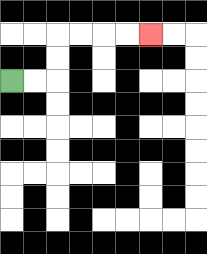{'start': '[0, 3]', 'end': '[6, 1]', 'path_directions': 'R,R,U,U,R,R,R,R', 'path_coordinates': '[[0, 3], [1, 3], [2, 3], [2, 2], [2, 1], [3, 1], [4, 1], [5, 1], [6, 1]]'}